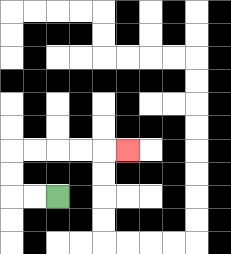{'start': '[2, 8]', 'end': '[5, 6]', 'path_directions': 'L,L,U,U,R,R,R,R,R', 'path_coordinates': '[[2, 8], [1, 8], [0, 8], [0, 7], [0, 6], [1, 6], [2, 6], [3, 6], [4, 6], [5, 6]]'}